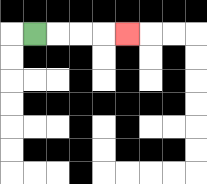{'start': '[1, 1]', 'end': '[5, 1]', 'path_directions': 'R,R,R,R', 'path_coordinates': '[[1, 1], [2, 1], [3, 1], [4, 1], [5, 1]]'}